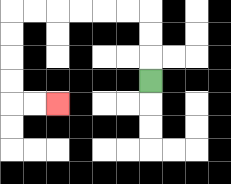{'start': '[6, 3]', 'end': '[2, 4]', 'path_directions': 'U,U,U,L,L,L,L,L,L,D,D,D,D,R,R', 'path_coordinates': '[[6, 3], [6, 2], [6, 1], [6, 0], [5, 0], [4, 0], [3, 0], [2, 0], [1, 0], [0, 0], [0, 1], [0, 2], [0, 3], [0, 4], [1, 4], [2, 4]]'}